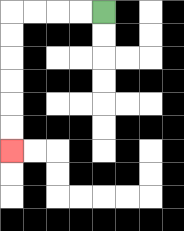{'start': '[4, 0]', 'end': '[0, 6]', 'path_directions': 'L,L,L,L,D,D,D,D,D,D', 'path_coordinates': '[[4, 0], [3, 0], [2, 0], [1, 0], [0, 0], [0, 1], [0, 2], [0, 3], [0, 4], [0, 5], [0, 6]]'}